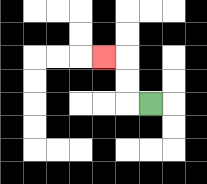{'start': '[6, 4]', 'end': '[4, 2]', 'path_directions': 'L,U,U,L', 'path_coordinates': '[[6, 4], [5, 4], [5, 3], [5, 2], [4, 2]]'}